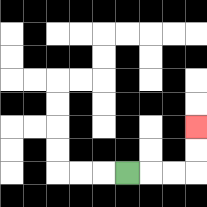{'start': '[5, 7]', 'end': '[8, 5]', 'path_directions': 'R,R,R,U,U', 'path_coordinates': '[[5, 7], [6, 7], [7, 7], [8, 7], [8, 6], [8, 5]]'}